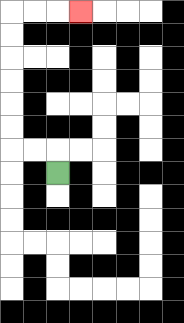{'start': '[2, 7]', 'end': '[3, 0]', 'path_directions': 'U,L,L,U,U,U,U,U,U,R,R,R', 'path_coordinates': '[[2, 7], [2, 6], [1, 6], [0, 6], [0, 5], [0, 4], [0, 3], [0, 2], [0, 1], [0, 0], [1, 0], [2, 0], [3, 0]]'}